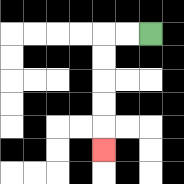{'start': '[6, 1]', 'end': '[4, 6]', 'path_directions': 'L,L,D,D,D,D,D', 'path_coordinates': '[[6, 1], [5, 1], [4, 1], [4, 2], [4, 3], [4, 4], [4, 5], [4, 6]]'}